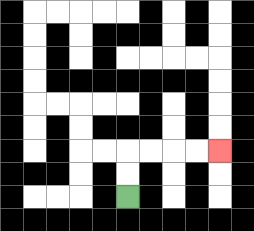{'start': '[5, 8]', 'end': '[9, 6]', 'path_directions': 'U,U,R,R,R,R', 'path_coordinates': '[[5, 8], [5, 7], [5, 6], [6, 6], [7, 6], [8, 6], [9, 6]]'}